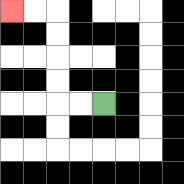{'start': '[4, 4]', 'end': '[0, 0]', 'path_directions': 'L,L,U,U,U,U,L,L', 'path_coordinates': '[[4, 4], [3, 4], [2, 4], [2, 3], [2, 2], [2, 1], [2, 0], [1, 0], [0, 0]]'}